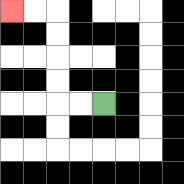{'start': '[4, 4]', 'end': '[0, 0]', 'path_directions': 'L,L,U,U,U,U,L,L', 'path_coordinates': '[[4, 4], [3, 4], [2, 4], [2, 3], [2, 2], [2, 1], [2, 0], [1, 0], [0, 0]]'}